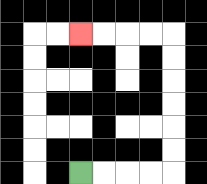{'start': '[3, 7]', 'end': '[3, 1]', 'path_directions': 'R,R,R,R,U,U,U,U,U,U,L,L,L,L', 'path_coordinates': '[[3, 7], [4, 7], [5, 7], [6, 7], [7, 7], [7, 6], [7, 5], [7, 4], [7, 3], [7, 2], [7, 1], [6, 1], [5, 1], [4, 1], [3, 1]]'}